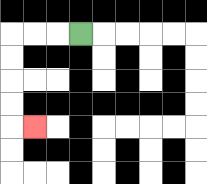{'start': '[3, 1]', 'end': '[1, 5]', 'path_directions': 'L,L,L,D,D,D,D,R', 'path_coordinates': '[[3, 1], [2, 1], [1, 1], [0, 1], [0, 2], [0, 3], [0, 4], [0, 5], [1, 5]]'}